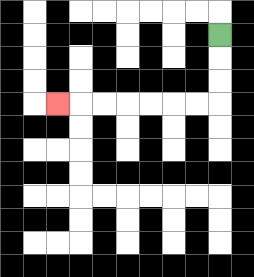{'start': '[9, 1]', 'end': '[2, 4]', 'path_directions': 'D,D,D,L,L,L,L,L,L,L', 'path_coordinates': '[[9, 1], [9, 2], [9, 3], [9, 4], [8, 4], [7, 4], [6, 4], [5, 4], [4, 4], [3, 4], [2, 4]]'}